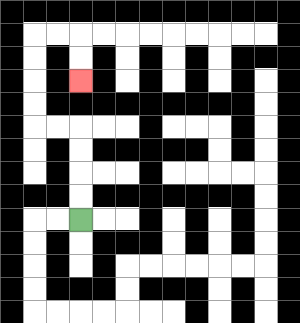{'start': '[3, 9]', 'end': '[3, 3]', 'path_directions': 'U,U,U,U,L,L,U,U,U,U,R,R,D,D', 'path_coordinates': '[[3, 9], [3, 8], [3, 7], [3, 6], [3, 5], [2, 5], [1, 5], [1, 4], [1, 3], [1, 2], [1, 1], [2, 1], [3, 1], [3, 2], [3, 3]]'}